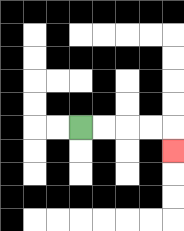{'start': '[3, 5]', 'end': '[7, 6]', 'path_directions': 'R,R,R,R,D', 'path_coordinates': '[[3, 5], [4, 5], [5, 5], [6, 5], [7, 5], [7, 6]]'}